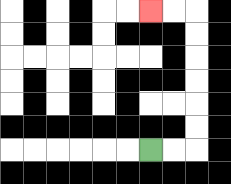{'start': '[6, 6]', 'end': '[6, 0]', 'path_directions': 'R,R,U,U,U,U,U,U,L,L', 'path_coordinates': '[[6, 6], [7, 6], [8, 6], [8, 5], [8, 4], [8, 3], [8, 2], [8, 1], [8, 0], [7, 0], [6, 0]]'}